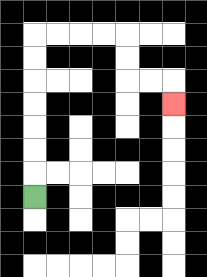{'start': '[1, 8]', 'end': '[7, 4]', 'path_directions': 'U,U,U,U,U,U,U,R,R,R,R,D,D,R,R,D', 'path_coordinates': '[[1, 8], [1, 7], [1, 6], [1, 5], [1, 4], [1, 3], [1, 2], [1, 1], [2, 1], [3, 1], [4, 1], [5, 1], [5, 2], [5, 3], [6, 3], [7, 3], [7, 4]]'}